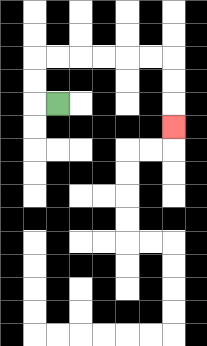{'start': '[2, 4]', 'end': '[7, 5]', 'path_directions': 'L,U,U,R,R,R,R,R,R,D,D,D', 'path_coordinates': '[[2, 4], [1, 4], [1, 3], [1, 2], [2, 2], [3, 2], [4, 2], [5, 2], [6, 2], [7, 2], [7, 3], [7, 4], [7, 5]]'}